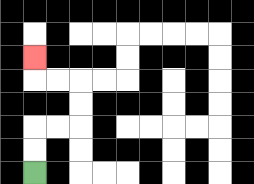{'start': '[1, 7]', 'end': '[1, 2]', 'path_directions': 'U,U,R,R,U,U,L,L,U', 'path_coordinates': '[[1, 7], [1, 6], [1, 5], [2, 5], [3, 5], [3, 4], [3, 3], [2, 3], [1, 3], [1, 2]]'}